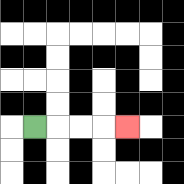{'start': '[1, 5]', 'end': '[5, 5]', 'path_directions': 'R,R,R,R', 'path_coordinates': '[[1, 5], [2, 5], [3, 5], [4, 5], [5, 5]]'}